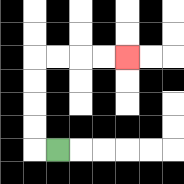{'start': '[2, 6]', 'end': '[5, 2]', 'path_directions': 'L,U,U,U,U,R,R,R,R', 'path_coordinates': '[[2, 6], [1, 6], [1, 5], [1, 4], [1, 3], [1, 2], [2, 2], [3, 2], [4, 2], [5, 2]]'}